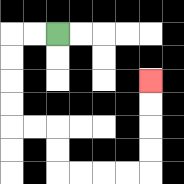{'start': '[2, 1]', 'end': '[6, 3]', 'path_directions': 'L,L,D,D,D,D,R,R,D,D,R,R,R,R,U,U,U,U', 'path_coordinates': '[[2, 1], [1, 1], [0, 1], [0, 2], [0, 3], [0, 4], [0, 5], [1, 5], [2, 5], [2, 6], [2, 7], [3, 7], [4, 7], [5, 7], [6, 7], [6, 6], [6, 5], [6, 4], [6, 3]]'}